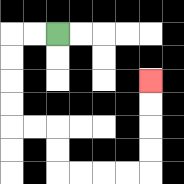{'start': '[2, 1]', 'end': '[6, 3]', 'path_directions': 'L,L,D,D,D,D,R,R,D,D,R,R,R,R,U,U,U,U', 'path_coordinates': '[[2, 1], [1, 1], [0, 1], [0, 2], [0, 3], [0, 4], [0, 5], [1, 5], [2, 5], [2, 6], [2, 7], [3, 7], [4, 7], [5, 7], [6, 7], [6, 6], [6, 5], [6, 4], [6, 3]]'}